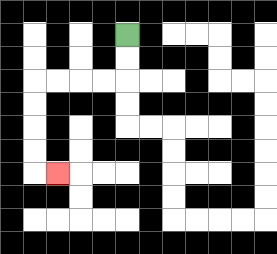{'start': '[5, 1]', 'end': '[2, 7]', 'path_directions': 'D,D,L,L,L,L,D,D,D,D,R', 'path_coordinates': '[[5, 1], [5, 2], [5, 3], [4, 3], [3, 3], [2, 3], [1, 3], [1, 4], [1, 5], [1, 6], [1, 7], [2, 7]]'}